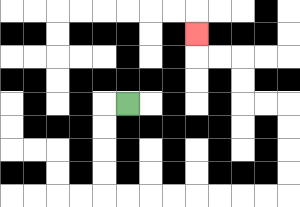{'start': '[5, 4]', 'end': '[8, 1]', 'path_directions': 'L,D,D,D,D,R,R,R,R,R,R,R,R,U,U,U,U,L,L,U,U,L,L,U', 'path_coordinates': '[[5, 4], [4, 4], [4, 5], [4, 6], [4, 7], [4, 8], [5, 8], [6, 8], [7, 8], [8, 8], [9, 8], [10, 8], [11, 8], [12, 8], [12, 7], [12, 6], [12, 5], [12, 4], [11, 4], [10, 4], [10, 3], [10, 2], [9, 2], [8, 2], [8, 1]]'}